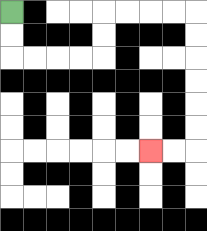{'start': '[0, 0]', 'end': '[6, 6]', 'path_directions': 'D,D,R,R,R,R,U,U,R,R,R,R,D,D,D,D,D,D,L,L', 'path_coordinates': '[[0, 0], [0, 1], [0, 2], [1, 2], [2, 2], [3, 2], [4, 2], [4, 1], [4, 0], [5, 0], [6, 0], [7, 0], [8, 0], [8, 1], [8, 2], [8, 3], [8, 4], [8, 5], [8, 6], [7, 6], [6, 6]]'}